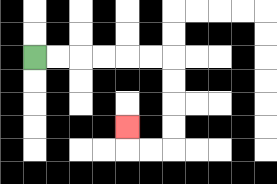{'start': '[1, 2]', 'end': '[5, 5]', 'path_directions': 'R,R,R,R,R,R,D,D,D,D,L,L,U', 'path_coordinates': '[[1, 2], [2, 2], [3, 2], [4, 2], [5, 2], [6, 2], [7, 2], [7, 3], [7, 4], [7, 5], [7, 6], [6, 6], [5, 6], [5, 5]]'}